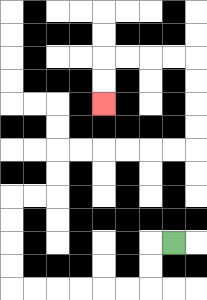{'start': '[7, 10]', 'end': '[4, 4]', 'path_directions': 'L,D,D,L,L,L,L,L,L,U,U,U,U,R,R,U,U,R,R,R,R,R,R,U,U,U,U,L,L,L,L,D,D', 'path_coordinates': '[[7, 10], [6, 10], [6, 11], [6, 12], [5, 12], [4, 12], [3, 12], [2, 12], [1, 12], [0, 12], [0, 11], [0, 10], [0, 9], [0, 8], [1, 8], [2, 8], [2, 7], [2, 6], [3, 6], [4, 6], [5, 6], [6, 6], [7, 6], [8, 6], [8, 5], [8, 4], [8, 3], [8, 2], [7, 2], [6, 2], [5, 2], [4, 2], [4, 3], [4, 4]]'}